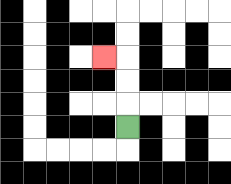{'start': '[5, 5]', 'end': '[4, 2]', 'path_directions': 'U,U,U,L', 'path_coordinates': '[[5, 5], [5, 4], [5, 3], [5, 2], [4, 2]]'}